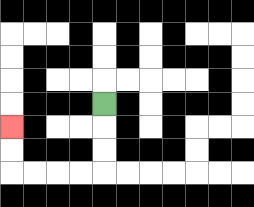{'start': '[4, 4]', 'end': '[0, 5]', 'path_directions': 'D,D,D,L,L,L,L,U,U', 'path_coordinates': '[[4, 4], [4, 5], [4, 6], [4, 7], [3, 7], [2, 7], [1, 7], [0, 7], [0, 6], [0, 5]]'}